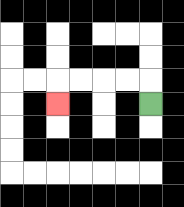{'start': '[6, 4]', 'end': '[2, 4]', 'path_directions': 'U,L,L,L,L,D', 'path_coordinates': '[[6, 4], [6, 3], [5, 3], [4, 3], [3, 3], [2, 3], [2, 4]]'}